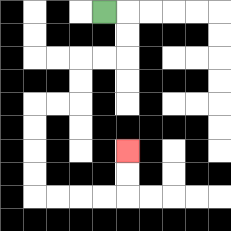{'start': '[4, 0]', 'end': '[5, 6]', 'path_directions': 'R,D,D,L,L,D,D,L,L,D,D,D,D,R,R,R,R,U,U', 'path_coordinates': '[[4, 0], [5, 0], [5, 1], [5, 2], [4, 2], [3, 2], [3, 3], [3, 4], [2, 4], [1, 4], [1, 5], [1, 6], [1, 7], [1, 8], [2, 8], [3, 8], [4, 8], [5, 8], [5, 7], [5, 6]]'}